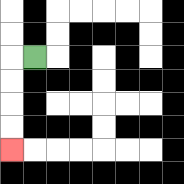{'start': '[1, 2]', 'end': '[0, 6]', 'path_directions': 'L,D,D,D,D', 'path_coordinates': '[[1, 2], [0, 2], [0, 3], [0, 4], [0, 5], [0, 6]]'}